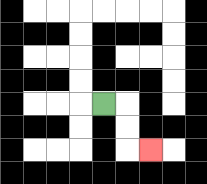{'start': '[4, 4]', 'end': '[6, 6]', 'path_directions': 'R,D,D,R', 'path_coordinates': '[[4, 4], [5, 4], [5, 5], [5, 6], [6, 6]]'}